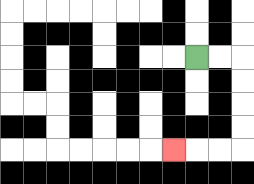{'start': '[8, 2]', 'end': '[7, 6]', 'path_directions': 'R,R,D,D,D,D,L,L,L', 'path_coordinates': '[[8, 2], [9, 2], [10, 2], [10, 3], [10, 4], [10, 5], [10, 6], [9, 6], [8, 6], [7, 6]]'}